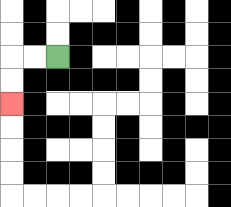{'start': '[2, 2]', 'end': '[0, 4]', 'path_directions': 'L,L,D,D', 'path_coordinates': '[[2, 2], [1, 2], [0, 2], [0, 3], [0, 4]]'}